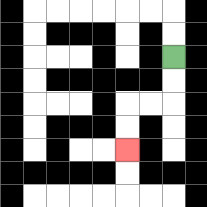{'start': '[7, 2]', 'end': '[5, 6]', 'path_directions': 'D,D,L,L,D,D', 'path_coordinates': '[[7, 2], [7, 3], [7, 4], [6, 4], [5, 4], [5, 5], [5, 6]]'}